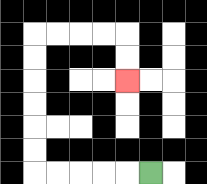{'start': '[6, 7]', 'end': '[5, 3]', 'path_directions': 'L,L,L,L,L,U,U,U,U,U,U,R,R,R,R,D,D', 'path_coordinates': '[[6, 7], [5, 7], [4, 7], [3, 7], [2, 7], [1, 7], [1, 6], [1, 5], [1, 4], [1, 3], [1, 2], [1, 1], [2, 1], [3, 1], [4, 1], [5, 1], [5, 2], [5, 3]]'}